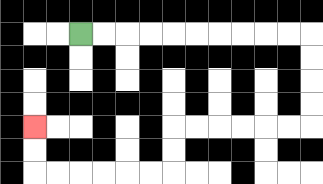{'start': '[3, 1]', 'end': '[1, 5]', 'path_directions': 'R,R,R,R,R,R,R,R,R,R,D,D,D,D,L,L,L,L,L,L,D,D,L,L,L,L,L,L,U,U', 'path_coordinates': '[[3, 1], [4, 1], [5, 1], [6, 1], [7, 1], [8, 1], [9, 1], [10, 1], [11, 1], [12, 1], [13, 1], [13, 2], [13, 3], [13, 4], [13, 5], [12, 5], [11, 5], [10, 5], [9, 5], [8, 5], [7, 5], [7, 6], [7, 7], [6, 7], [5, 7], [4, 7], [3, 7], [2, 7], [1, 7], [1, 6], [1, 5]]'}